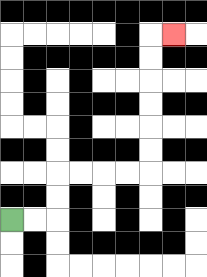{'start': '[0, 9]', 'end': '[7, 1]', 'path_directions': 'R,R,U,U,R,R,R,R,U,U,U,U,U,U,R', 'path_coordinates': '[[0, 9], [1, 9], [2, 9], [2, 8], [2, 7], [3, 7], [4, 7], [5, 7], [6, 7], [6, 6], [6, 5], [6, 4], [6, 3], [6, 2], [6, 1], [7, 1]]'}